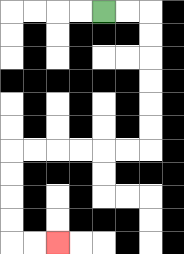{'start': '[4, 0]', 'end': '[2, 10]', 'path_directions': 'R,R,D,D,D,D,D,D,L,L,L,L,L,L,D,D,D,D,R,R', 'path_coordinates': '[[4, 0], [5, 0], [6, 0], [6, 1], [6, 2], [6, 3], [6, 4], [6, 5], [6, 6], [5, 6], [4, 6], [3, 6], [2, 6], [1, 6], [0, 6], [0, 7], [0, 8], [0, 9], [0, 10], [1, 10], [2, 10]]'}